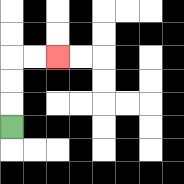{'start': '[0, 5]', 'end': '[2, 2]', 'path_directions': 'U,U,U,R,R', 'path_coordinates': '[[0, 5], [0, 4], [0, 3], [0, 2], [1, 2], [2, 2]]'}